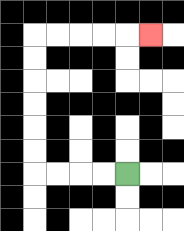{'start': '[5, 7]', 'end': '[6, 1]', 'path_directions': 'L,L,L,L,U,U,U,U,U,U,R,R,R,R,R', 'path_coordinates': '[[5, 7], [4, 7], [3, 7], [2, 7], [1, 7], [1, 6], [1, 5], [1, 4], [1, 3], [1, 2], [1, 1], [2, 1], [3, 1], [4, 1], [5, 1], [6, 1]]'}